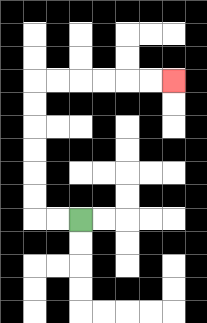{'start': '[3, 9]', 'end': '[7, 3]', 'path_directions': 'L,L,U,U,U,U,U,U,R,R,R,R,R,R', 'path_coordinates': '[[3, 9], [2, 9], [1, 9], [1, 8], [1, 7], [1, 6], [1, 5], [1, 4], [1, 3], [2, 3], [3, 3], [4, 3], [5, 3], [6, 3], [7, 3]]'}